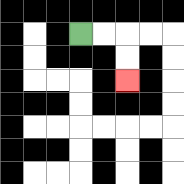{'start': '[3, 1]', 'end': '[5, 3]', 'path_directions': 'R,R,D,D', 'path_coordinates': '[[3, 1], [4, 1], [5, 1], [5, 2], [5, 3]]'}